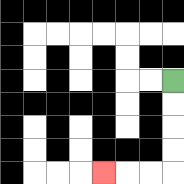{'start': '[7, 3]', 'end': '[4, 7]', 'path_directions': 'D,D,D,D,L,L,L', 'path_coordinates': '[[7, 3], [7, 4], [7, 5], [7, 6], [7, 7], [6, 7], [5, 7], [4, 7]]'}